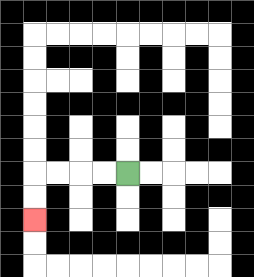{'start': '[5, 7]', 'end': '[1, 9]', 'path_directions': 'L,L,L,L,D,D', 'path_coordinates': '[[5, 7], [4, 7], [3, 7], [2, 7], [1, 7], [1, 8], [1, 9]]'}